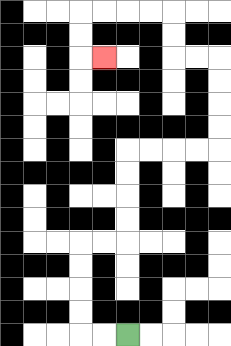{'start': '[5, 14]', 'end': '[4, 2]', 'path_directions': 'L,L,U,U,U,U,R,R,U,U,U,U,R,R,R,R,U,U,U,U,L,L,U,U,L,L,L,L,D,D,R', 'path_coordinates': '[[5, 14], [4, 14], [3, 14], [3, 13], [3, 12], [3, 11], [3, 10], [4, 10], [5, 10], [5, 9], [5, 8], [5, 7], [5, 6], [6, 6], [7, 6], [8, 6], [9, 6], [9, 5], [9, 4], [9, 3], [9, 2], [8, 2], [7, 2], [7, 1], [7, 0], [6, 0], [5, 0], [4, 0], [3, 0], [3, 1], [3, 2], [4, 2]]'}